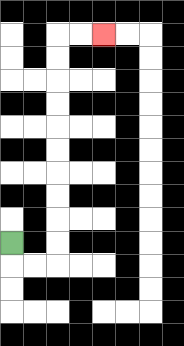{'start': '[0, 10]', 'end': '[4, 1]', 'path_directions': 'D,R,R,U,U,U,U,U,U,U,U,U,U,R,R', 'path_coordinates': '[[0, 10], [0, 11], [1, 11], [2, 11], [2, 10], [2, 9], [2, 8], [2, 7], [2, 6], [2, 5], [2, 4], [2, 3], [2, 2], [2, 1], [3, 1], [4, 1]]'}